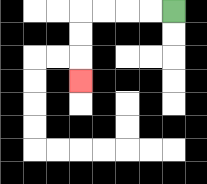{'start': '[7, 0]', 'end': '[3, 3]', 'path_directions': 'L,L,L,L,D,D,D', 'path_coordinates': '[[7, 0], [6, 0], [5, 0], [4, 0], [3, 0], [3, 1], [3, 2], [3, 3]]'}